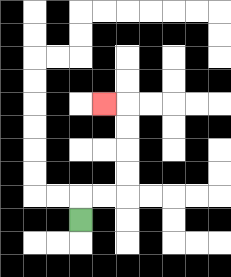{'start': '[3, 9]', 'end': '[4, 4]', 'path_directions': 'U,R,R,U,U,U,U,L', 'path_coordinates': '[[3, 9], [3, 8], [4, 8], [5, 8], [5, 7], [5, 6], [5, 5], [5, 4], [4, 4]]'}